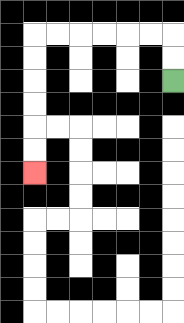{'start': '[7, 3]', 'end': '[1, 7]', 'path_directions': 'U,U,L,L,L,L,L,L,D,D,D,D,D,D', 'path_coordinates': '[[7, 3], [7, 2], [7, 1], [6, 1], [5, 1], [4, 1], [3, 1], [2, 1], [1, 1], [1, 2], [1, 3], [1, 4], [1, 5], [1, 6], [1, 7]]'}